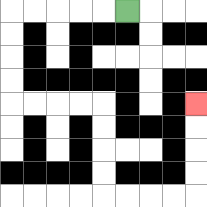{'start': '[5, 0]', 'end': '[8, 4]', 'path_directions': 'L,L,L,L,L,D,D,D,D,R,R,R,R,D,D,D,D,R,R,R,R,U,U,U,U', 'path_coordinates': '[[5, 0], [4, 0], [3, 0], [2, 0], [1, 0], [0, 0], [0, 1], [0, 2], [0, 3], [0, 4], [1, 4], [2, 4], [3, 4], [4, 4], [4, 5], [4, 6], [4, 7], [4, 8], [5, 8], [6, 8], [7, 8], [8, 8], [8, 7], [8, 6], [8, 5], [8, 4]]'}